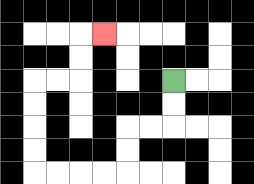{'start': '[7, 3]', 'end': '[4, 1]', 'path_directions': 'D,D,L,L,D,D,L,L,L,L,U,U,U,U,R,R,U,U,R', 'path_coordinates': '[[7, 3], [7, 4], [7, 5], [6, 5], [5, 5], [5, 6], [5, 7], [4, 7], [3, 7], [2, 7], [1, 7], [1, 6], [1, 5], [1, 4], [1, 3], [2, 3], [3, 3], [3, 2], [3, 1], [4, 1]]'}